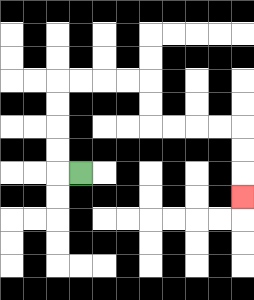{'start': '[3, 7]', 'end': '[10, 8]', 'path_directions': 'L,U,U,U,U,R,R,R,R,D,D,R,R,R,R,D,D,D', 'path_coordinates': '[[3, 7], [2, 7], [2, 6], [2, 5], [2, 4], [2, 3], [3, 3], [4, 3], [5, 3], [6, 3], [6, 4], [6, 5], [7, 5], [8, 5], [9, 5], [10, 5], [10, 6], [10, 7], [10, 8]]'}